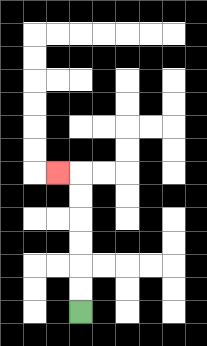{'start': '[3, 13]', 'end': '[2, 7]', 'path_directions': 'U,U,U,U,U,U,L', 'path_coordinates': '[[3, 13], [3, 12], [3, 11], [3, 10], [3, 9], [3, 8], [3, 7], [2, 7]]'}